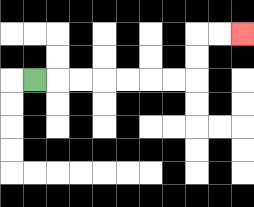{'start': '[1, 3]', 'end': '[10, 1]', 'path_directions': 'R,R,R,R,R,R,R,U,U,R,R', 'path_coordinates': '[[1, 3], [2, 3], [3, 3], [4, 3], [5, 3], [6, 3], [7, 3], [8, 3], [8, 2], [8, 1], [9, 1], [10, 1]]'}